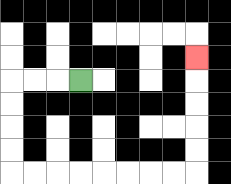{'start': '[3, 3]', 'end': '[8, 2]', 'path_directions': 'L,L,L,D,D,D,D,R,R,R,R,R,R,R,R,U,U,U,U,U', 'path_coordinates': '[[3, 3], [2, 3], [1, 3], [0, 3], [0, 4], [0, 5], [0, 6], [0, 7], [1, 7], [2, 7], [3, 7], [4, 7], [5, 7], [6, 7], [7, 7], [8, 7], [8, 6], [8, 5], [8, 4], [8, 3], [8, 2]]'}